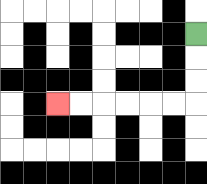{'start': '[8, 1]', 'end': '[2, 4]', 'path_directions': 'D,D,D,L,L,L,L,L,L', 'path_coordinates': '[[8, 1], [8, 2], [8, 3], [8, 4], [7, 4], [6, 4], [5, 4], [4, 4], [3, 4], [2, 4]]'}